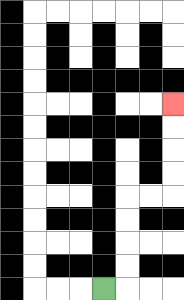{'start': '[4, 12]', 'end': '[7, 4]', 'path_directions': 'R,U,U,U,U,R,R,U,U,U,U', 'path_coordinates': '[[4, 12], [5, 12], [5, 11], [5, 10], [5, 9], [5, 8], [6, 8], [7, 8], [7, 7], [7, 6], [7, 5], [7, 4]]'}